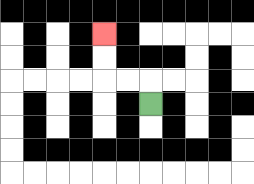{'start': '[6, 4]', 'end': '[4, 1]', 'path_directions': 'U,L,L,U,U', 'path_coordinates': '[[6, 4], [6, 3], [5, 3], [4, 3], [4, 2], [4, 1]]'}